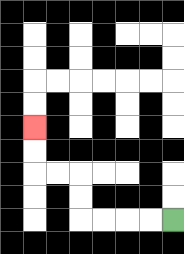{'start': '[7, 9]', 'end': '[1, 5]', 'path_directions': 'L,L,L,L,U,U,L,L,U,U', 'path_coordinates': '[[7, 9], [6, 9], [5, 9], [4, 9], [3, 9], [3, 8], [3, 7], [2, 7], [1, 7], [1, 6], [1, 5]]'}